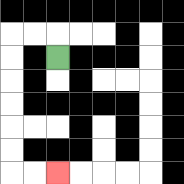{'start': '[2, 2]', 'end': '[2, 7]', 'path_directions': 'U,L,L,D,D,D,D,D,D,R,R', 'path_coordinates': '[[2, 2], [2, 1], [1, 1], [0, 1], [0, 2], [0, 3], [0, 4], [0, 5], [0, 6], [0, 7], [1, 7], [2, 7]]'}